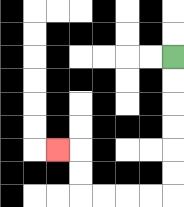{'start': '[7, 2]', 'end': '[2, 6]', 'path_directions': 'D,D,D,D,D,D,L,L,L,L,U,U,L', 'path_coordinates': '[[7, 2], [7, 3], [7, 4], [7, 5], [7, 6], [7, 7], [7, 8], [6, 8], [5, 8], [4, 8], [3, 8], [3, 7], [3, 6], [2, 6]]'}